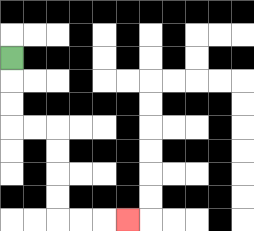{'start': '[0, 2]', 'end': '[5, 9]', 'path_directions': 'D,D,D,R,R,D,D,D,D,R,R,R', 'path_coordinates': '[[0, 2], [0, 3], [0, 4], [0, 5], [1, 5], [2, 5], [2, 6], [2, 7], [2, 8], [2, 9], [3, 9], [4, 9], [5, 9]]'}